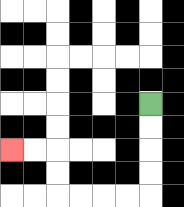{'start': '[6, 4]', 'end': '[0, 6]', 'path_directions': 'D,D,D,D,L,L,L,L,U,U,L,L', 'path_coordinates': '[[6, 4], [6, 5], [6, 6], [6, 7], [6, 8], [5, 8], [4, 8], [3, 8], [2, 8], [2, 7], [2, 6], [1, 6], [0, 6]]'}